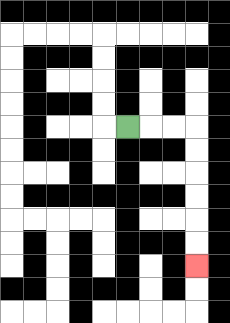{'start': '[5, 5]', 'end': '[8, 11]', 'path_directions': 'R,R,R,D,D,D,D,D,D', 'path_coordinates': '[[5, 5], [6, 5], [7, 5], [8, 5], [8, 6], [8, 7], [8, 8], [8, 9], [8, 10], [8, 11]]'}